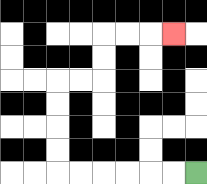{'start': '[8, 7]', 'end': '[7, 1]', 'path_directions': 'L,L,L,L,L,L,U,U,U,U,R,R,U,U,R,R,R', 'path_coordinates': '[[8, 7], [7, 7], [6, 7], [5, 7], [4, 7], [3, 7], [2, 7], [2, 6], [2, 5], [2, 4], [2, 3], [3, 3], [4, 3], [4, 2], [4, 1], [5, 1], [6, 1], [7, 1]]'}